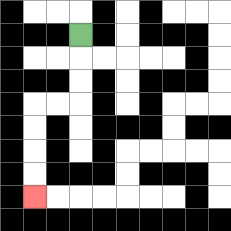{'start': '[3, 1]', 'end': '[1, 8]', 'path_directions': 'D,D,D,L,L,D,D,D,D', 'path_coordinates': '[[3, 1], [3, 2], [3, 3], [3, 4], [2, 4], [1, 4], [1, 5], [1, 6], [1, 7], [1, 8]]'}